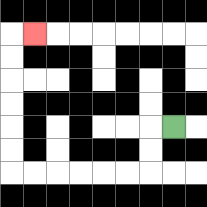{'start': '[7, 5]', 'end': '[1, 1]', 'path_directions': 'L,D,D,L,L,L,L,L,L,U,U,U,U,U,U,R', 'path_coordinates': '[[7, 5], [6, 5], [6, 6], [6, 7], [5, 7], [4, 7], [3, 7], [2, 7], [1, 7], [0, 7], [0, 6], [0, 5], [0, 4], [0, 3], [0, 2], [0, 1], [1, 1]]'}